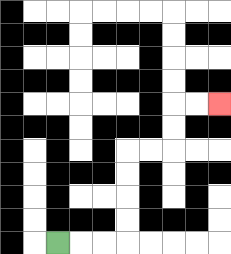{'start': '[2, 10]', 'end': '[9, 4]', 'path_directions': 'R,R,R,U,U,U,U,R,R,U,U,R,R', 'path_coordinates': '[[2, 10], [3, 10], [4, 10], [5, 10], [5, 9], [5, 8], [5, 7], [5, 6], [6, 6], [7, 6], [7, 5], [7, 4], [8, 4], [9, 4]]'}